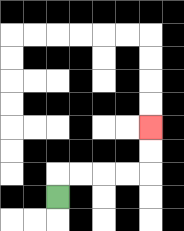{'start': '[2, 8]', 'end': '[6, 5]', 'path_directions': 'U,R,R,R,R,U,U', 'path_coordinates': '[[2, 8], [2, 7], [3, 7], [4, 7], [5, 7], [6, 7], [6, 6], [6, 5]]'}